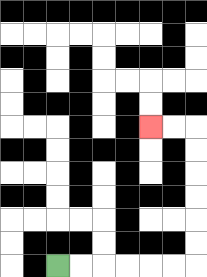{'start': '[2, 11]', 'end': '[6, 5]', 'path_directions': 'R,R,R,R,R,R,U,U,U,U,U,U,L,L', 'path_coordinates': '[[2, 11], [3, 11], [4, 11], [5, 11], [6, 11], [7, 11], [8, 11], [8, 10], [8, 9], [8, 8], [8, 7], [8, 6], [8, 5], [7, 5], [6, 5]]'}